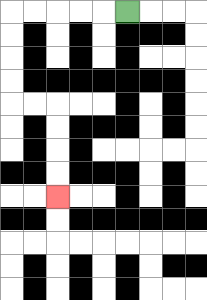{'start': '[5, 0]', 'end': '[2, 8]', 'path_directions': 'L,L,L,L,L,D,D,D,D,R,R,D,D,D,D', 'path_coordinates': '[[5, 0], [4, 0], [3, 0], [2, 0], [1, 0], [0, 0], [0, 1], [0, 2], [0, 3], [0, 4], [1, 4], [2, 4], [2, 5], [2, 6], [2, 7], [2, 8]]'}